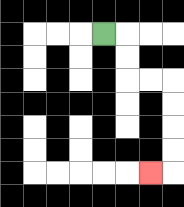{'start': '[4, 1]', 'end': '[6, 7]', 'path_directions': 'R,D,D,R,R,D,D,D,D,L', 'path_coordinates': '[[4, 1], [5, 1], [5, 2], [5, 3], [6, 3], [7, 3], [7, 4], [7, 5], [7, 6], [7, 7], [6, 7]]'}